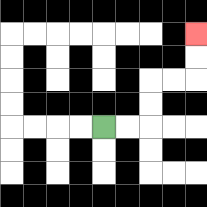{'start': '[4, 5]', 'end': '[8, 1]', 'path_directions': 'R,R,U,U,R,R,U,U', 'path_coordinates': '[[4, 5], [5, 5], [6, 5], [6, 4], [6, 3], [7, 3], [8, 3], [8, 2], [8, 1]]'}